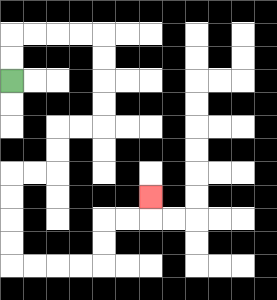{'start': '[0, 3]', 'end': '[6, 8]', 'path_directions': 'U,U,R,R,R,R,D,D,D,D,L,L,D,D,L,L,D,D,D,D,R,R,R,R,U,U,R,R,U', 'path_coordinates': '[[0, 3], [0, 2], [0, 1], [1, 1], [2, 1], [3, 1], [4, 1], [4, 2], [4, 3], [4, 4], [4, 5], [3, 5], [2, 5], [2, 6], [2, 7], [1, 7], [0, 7], [0, 8], [0, 9], [0, 10], [0, 11], [1, 11], [2, 11], [3, 11], [4, 11], [4, 10], [4, 9], [5, 9], [6, 9], [6, 8]]'}